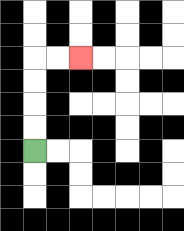{'start': '[1, 6]', 'end': '[3, 2]', 'path_directions': 'U,U,U,U,R,R', 'path_coordinates': '[[1, 6], [1, 5], [1, 4], [1, 3], [1, 2], [2, 2], [3, 2]]'}